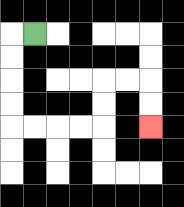{'start': '[1, 1]', 'end': '[6, 5]', 'path_directions': 'L,D,D,D,D,R,R,R,R,U,U,R,R,D,D', 'path_coordinates': '[[1, 1], [0, 1], [0, 2], [0, 3], [0, 4], [0, 5], [1, 5], [2, 5], [3, 5], [4, 5], [4, 4], [4, 3], [5, 3], [6, 3], [6, 4], [6, 5]]'}